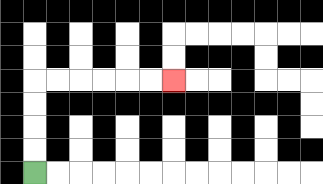{'start': '[1, 7]', 'end': '[7, 3]', 'path_directions': 'U,U,U,U,R,R,R,R,R,R', 'path_coordinates': '[[1, 7], [1, 6], [1, 5], [1, 4], [1, 3], [2, 3], [3, 3], [4, 3], [5, 3], [6, 3], [7, 3]]'}